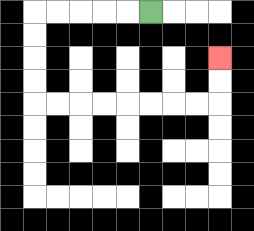{'start': '[6, 0]', 'end': '[9, 2]', 'path_directions': 'L,L,L,L,L,D,D,D,D,R,R,R,R,R,R,R,R,U,U', 'path_coordinates': '[[6, 0], [5, 0], [4, 0], [3, 0], [2, 0], [1, 0], [1, 1], [1, 2], [1, 3], [1, 4], [2, 4], [3, 4], [4, 4], [5, 4], [6, 4], [7, 4], [8, 4], [9, 4], [9, 3], [9, 2]]'}